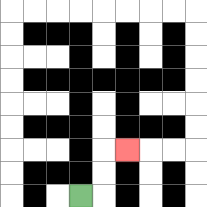{'start': '[3, 8]', 'end': '[5, 6]', 'path_directions': 'R,U,U,R', 'path_coordinates': '[[3, 8], [4, 8], [4, 7], [4, 6], [5, 6]]'}